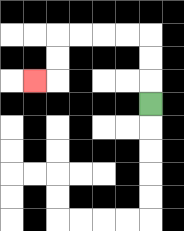{'start': '[6, 4]', 'end': '[1, 3]', 'path_directions': 'U,U,U,L,L,L,L,D,D,L', 'path_coordinates': '[[6, 4], [6, 3], [6, 2], [6, 1], [5, 1], [4, 1], [3, 1], [2, 1], [2, 2], [2, 3], [1, 3]]'}